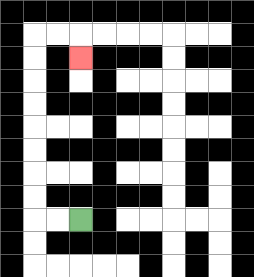{'start': '[3, 9]', 'end': '[3, 2]', 'path_directions': 'L,L,U,U,U,U,U,U,U,U,R,R,D', 'path_coordinates': '[[3, 9], [2, 9], [1, 9], [1, 8], [1, 7], [1, 6], [1, 5], [1, 4], [1, 3], [1, 2], [1, 1], [2, 1], [3, 1], [3, 2]]'}